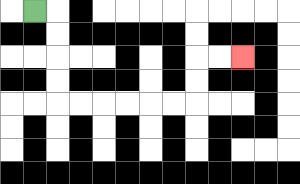{'start': '[1, 0]', 'end': '[10, 2]', 'path_directions': 'R,D,D,D,D,R,R,R,R,R,R,U,U,R,R', 'path_coordinates': '[[1, 0], [2, 0], [2, 1], [2, 2], [2, 3], [2, 4], [3, 4], [4, 4], [5, 4], [6, 4], [7, 4], [8, 4], [8, 3], [8, 2], [9, 2], [10, 2]]'}